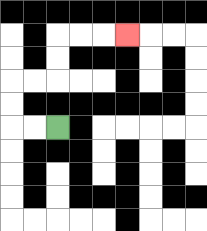{'start': '[2, 5]', 'end': '[5, 1]', 'path_directions': 'L,L,U,U,R,R,U,U,R,R,R', 'path_coordinates': '[[2, 5], [1, 5], [0, 5], [0, 4], [0, 3], [1, 3], [2, 3], [2, 2], [2, 1], [3, 1], [4, 1], [5, 1]]'}